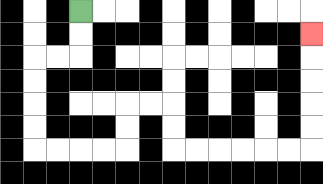{'start': '[3, 0]', 'end': '[13, 1]', 'path_directions': 'D,D,L,L,D,D,D,D,R,R,R,R,U,U,R,R,D,D,R,R,R,R,R,R,U,U,U,U,U', 'path_coordinates': '[[3, 0], [3, 1], [3, 2], [2, 2], [1, 2], [1, 3], [1, 4], [1, 5], [1, 6], [2, 6], [3, 6], [4, 6], [5, 6], [5, 5], [5, 4], [6, 4], [7, 4], [7, 5], [7, 6], [8, 6], [9, 6], [10, 6], [11, 6], [12, 6], [13, 6], [13, 5], [13, 4], [13, 3], [13, 2], [13, 1]]'}